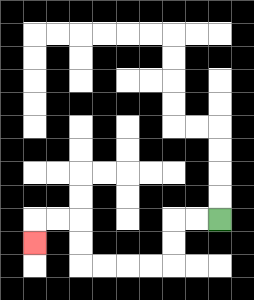{'start': '[9, 9]', 'end': '[1, 10]', 'path_directions': 'L,L,D,D,L,L,L,L,U,U,L,L,D', 'path_coordinates': '[[9, 9], [8, 9], [7, 9], [7, 10], [7, 11], [6, 11], [5, 11], [4, 11], [3, 11], [3, 10], [3, 9], [2, 9], [1, 9], [1, 10]]'}